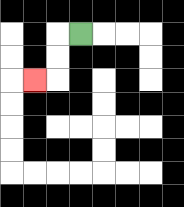{'start': '[3, 1]', 'end': '[1, 3]', 'path_directions': 'L,D,D,L', 'path_coordinates': '[[3, 1], [2, 1], [2, 2], [2, 3], [1, 3]]'}